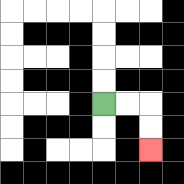{'start': '[4, 4]', 'end': '[6, 6]', 'path_directions': 'R,R,D,D', 'path_coordinates': '[[4, 4], [5, 4], [6, 4], [6, 5], [6, 6]]'}